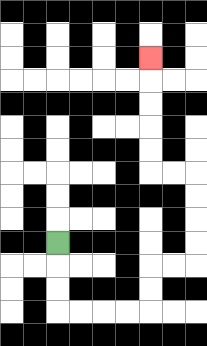{'start': '[2, 10]', 'end': '[6, 2]', 'path_directions': 'D,D,D,R,R,R,R,U,U,R,R,U,U,U,U,L,L,U,U,U,U,U', 'path_coordinates': '[[2, 10], [2, 11], [2, 12], [2, 13], [3, 13], [4, 13], [5, 13], [6, 13], [6, 12], [6, 11], [7, 11], [8, 11], [8, 10], [8, 9], [8, 8], [8, 7], [7, 7], [6, 7], [6, 6], [6, 5], [6, 4], [6, 3], [6, 2]]'}